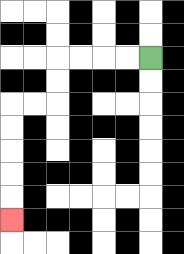{'start': '[6, 2]', 'end': '[0, 9]', 'path_directions': 'L,L,L,L,D,D,L,L,D,D,D,D,D', 'path_coordinates': '[[6, 2], [5, 2], [4, 2], [3, 2], [2, 2], [2, 3], [2, 4], [1, 4], [0, 4], [0, 5], [0, 6], [0, 7], [0, 8], [0, 9]]'}